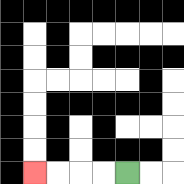{'start': '[5, 7]', 'end': '[1, 7]', 'path_directions': 'L,L,L,L', 'path_coordinates': '[[5, 7], [4, 7], [3, 7], [2, 7], [1, 7]]'}